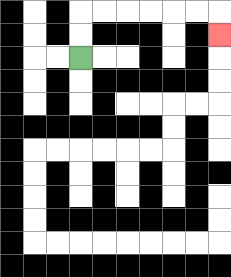{'start': '[3, 2]', 'end': '[9, 1]', 'path_directions': 'U,U,R,R,R,R,R,R,D', 'path_coordinates': '[[3, 2], [3, 1], [3, 0], [4, 0], [5, 0], [6, 0], [7, 0], [8, 0], [9, 0], [9, 1]]'}